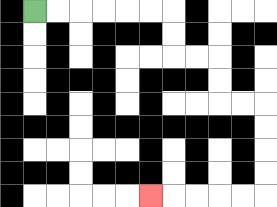{'start': '[1, 0]', 'end': '[6, 8]', 'path_directions': 'R,R,R,R,R,R,D,D,R,R,D,D,R,R,D,D,D,D,L,L,L,L,L', 'path_coordinates': '[[1, 0], [2, 0], [3, 0], [4, 0], [5, 0], [6, 0], [7, 0], [7, 1], [7, 2], [8, 2], [9, 2], [9, 3], [9, 4], [10, 4], [11, 4], [11, 5], [11, 6], [11, 7], [11, 8], [10, 8], [9, 8], [8, 8], [7, 8], [6, 8]]'}